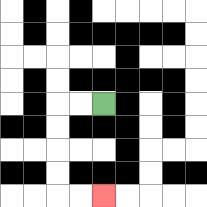{'start': '[4, 4]', 'end': '[4, 8]', 'path_directions': 'L,L,D,D,D,D,R,R', 'path_coordinates': '[[4, 4], [3, 4], [2, 4], [2, 5], [2, 6], [2, 7], [2, 8], [3, 8], [4, 8]]'}